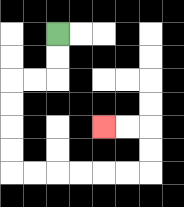{'start': '[2, 1]', 'end': '[4, 5]', 'path_directions': 'D,D,L,L,D,D,D,D,R,R,R,R,R,R,U,U,L,L', 'path_coordinates': '[[2, 1], [2, 2], [2, 3], [1, 3], [0, 3], [0, 4], [0, 5], [0, 6], [0, 7], [1, 7], [2, 7], [3, 7], [4, 7], [5, 7], [6, 7], [6, 6], [6, 5], [5, 5], [4, 5]]'}